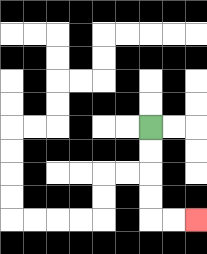{'start': '[6, 5]', 'end': '[8, 9]', 'path_directions': 'D,D,D,D,R,R', 'path_coordinates': '[[6, 5], [6, 6], [6, 7], [6, 8], [6, 9], [7, 9], [8, 9]]'}